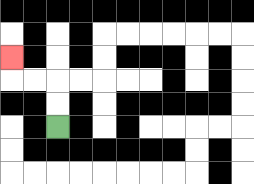{'start': '[2, 5]', 'end': '[0, 2]', 'path_directions': 'U,U,L,L,U', 'path_coordinates': '[[2, 5], [2, 4], [2, 3], [1, 3], [0, 3], [0, 2]]'}